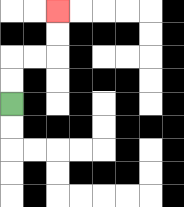{'start': '[0, 4]', 'end': '[2, 0]', 'path_directions': 'U,U,R,R,U,U', 'path_coordinates': '[[0, 4], [0, 3], [0, 2], [1, 2], [2, 2], [2, 1], [2, 0]]'}